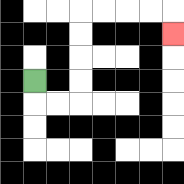{'start': '[1, 3]', 'end': '[7, 1]', 'path_directions': 'D,R,R,U,U,U,U,R,R,R,R,D', 'path_coordinates': '[[1, 3], [1, 4], [2, 4], [3, 4], [3, 3], [3, 2], [3, 1], [3, 0], [4, 0], [5, 0], [6, 0], [7, 0], [7, 1]]'}